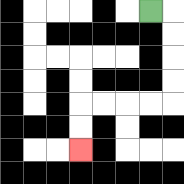{'start': '[6, 0]', 'end': '[3, 6]', 'path_directions': 'R,D,D,D,D,L,L,L,L,D,D', 'path_coordinates': '[[6, 0], [7, 0], [7, 1], [7, 2], [7, 3], [7, 4], [6, 4], [5, 4], [4, 4], [3, 4], [3, 5], [3, 6]]'}